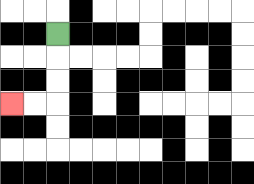{'start': '[2, 1]', 'end': '[0, 4]', 'path_directions': 'D,D,D,L,L', 'path_coordinates': '[[2, 1], [2, 2], [2, 3], [2, 4], [1, 4], [0, 4]]'}